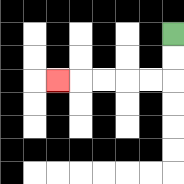{'start': '[7, 1]', 'end': '[2, 3]', 'path_directions': 'D,D,L,L,L,L,L', 'path_coordinates': '[[7, 1], [7, 2], [7, 3], [6, 3], [5, 3], [4, 3], [3, 3], [2, 3]]'}